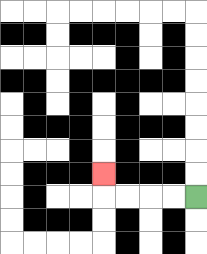{'start': '[8, 8]', 'end': '[4, 7]', 'path_directions': 'L,L,L,L,U', 'path_coordinates': '[[8, 8], [7, 8], [6, 8], [5, 8], [4, 8], [4, 7]]'}